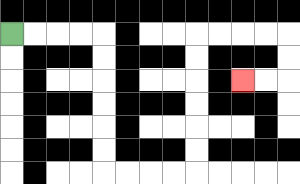{'start': '[0, 1]', 'end': '[10, 3]', 'path_directions': 'R,R,R,R,D,D,D,D,D,D,R,R,R,R,U,U,U,U,U,U,R,R,R,R,D,D,L,L', 'path_coordinates': '[[0, 1], [1, 1], [2, 1], [3, 1], [4, 1], [4, 2], [4, 3], [4, 4], [4, 5], [4, 6], [4, 7], [5, 7], [6, 7], [7, 7], [8, 7], [8, 6], [8, 5], [8, 4], [8, 3], [8, 2], [8, 1], [9, 1], [10, 1], [11, 1], [12, 1], [12, 2], [12, 3], [11, 3], [10, 3]]'}